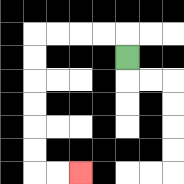{'start': '[5, 2]', 'end': '[3, 7]', 'path_directions': 'U,L,L,L,L,D,D,D,D,D,D,R,R', 'path_coordinates': '[[5, 2], [5, 1], [4, 1], [3, 1], [2, 1], [1, 1], [1, 2], [1, 3], [1, 4], [1, 5], [1, 6], [1, 7], [2, 7], [3, 7]]'}